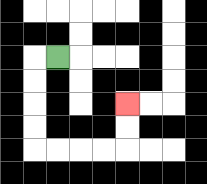{'start': '[2, 2]', 'end': '[5, 4]', 'path_directions': 'L,D,D,D,D,R,R,R,R,U,U', 'path_coordinates': '[[2, 2], [1, 2], [1, 3], [1, 4], [1, 5], [1, 6], [2, 6], [3, 6], [4, 6], [5, 6], [5, 5], [5, 4]]'}